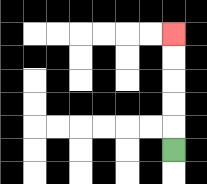{'start': '[7, 6]', 'end': '[7, 1]', 'path_directions': 'U,U,U,U,U', 'path_coordinates': '[[7, 6], [7, 5], [7, 4], [7, 3], [7, 2], [7, 1]]'}